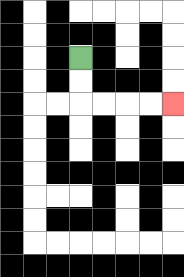{'start': '[3, 2]', 'end': '[7, 4]', 'path_directions': 'D,D,R,R,R,R', 'path_coordinates': '[[3, 2], [3, 3], [3, 4], [4, 4], [5, 4], [6, 4], [7, 4]]'}